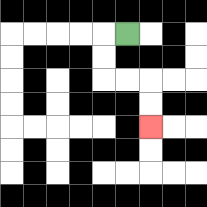{'start': '[5, 1]', 'end': '[6, 5]', 'path_directions': 'L,D,D,R,R,D,D', 'path_coordinates': '[[5, 1], [4, 1], [4, 2], [4, 3], [5, 3], [6, 3], [6, 4], [6, 5]]'}